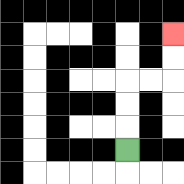{'start': '[5, 6]', 'end': '[7, 1]', 'path_directions': 'U,U,U,R,R,U,U', 'path_coordinates': '[[5, 6], [5, 5], [5, 4], [5, 3], [6, 3], [7, 3], [7, 2], [7, 1]]'}